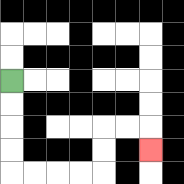{'start': '[0, 3]', 'end': '[6, 6]', 'path_directions': 'D,D,D,D,R,R,R,R,U,U,R,R,D', 'path_coordinates': '[[0, 3], [0, 4], [0, 5], [0, 6], [0, 7], [1, 7], [2, 7], [3, 7], [4, 7], [4, 6], [4, 5], [5, 5], [6, 5], [6, 6]]'}